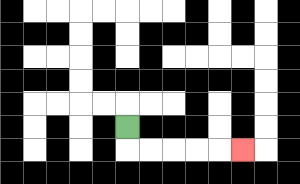{'start': '[5, 5]', 'end': '[10, 6]', 'path_directions': 'D,R,R,R,R,R', 'path_coordinates': '[[5, 5], [5, 6], [6, 6], [7, 6], [8, 6], [9, 6], [10, 6]]'}